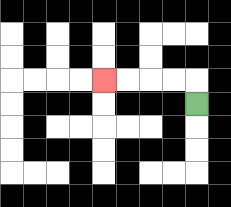{'start': '[8, 4]', 'end': '[4, 3]', 'path_directions': 'U,L,L,L,L', 'path_coordinates': '[[8, 4], [8, 3], [7, 3], [6, 3], [5, 3], [4, 3]]'}